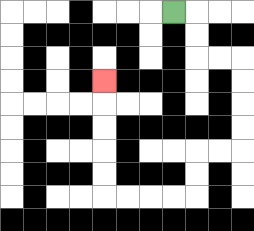{'start': '[7, 0]', 'end': '[4, 3]', 'path_directions': 'R,D,D,R,R,D,D,D,D,L,L,D,D,L,L,L,L,U,U,U,U,U', 'path_coordinates': '[[7, 0], [8, 0], [8, 1], [8, 2], [9, 2], [10, 2], [10, 3], [10, 4], [10, 5], [10, 6], [9, 6], [8, 6], [8, 7], [8, 8], [7, 8], [6, 8], [5, 8], [4, 8], [4, 7], [4, 6], [4, 5], [4, 4], [4, 3]]'}